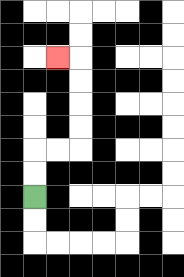{'start': '[1, 8]', 'end': '[2, 2]', 'path_directions': 'U,U,R,R,U,U,U,U,L', 'path_coordinates': '[[1, 8], [1, 7], [1, 6], [2, 6], [3, 6], [3, 5], [3, 4], [3, 3], [3, 2], [2, 2]]'}